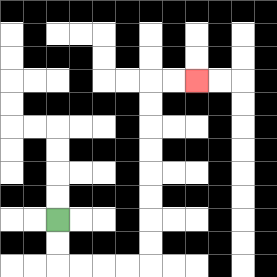{'start': '[2, 9]', 'end': '[8, 3]', 'path_directions': 'D,D,R,R,R,R,U,U,U,U,U,U,U,U,R,R', 'path_coordinates': '[[2, 9], [2, 10], [2, 11], [3, 11], [4, 11], [5, 11], [6, 11], [6, 10], [6, 9], [6, 8], [6, 7], [6, 6], [6, 5], [6, 4], [6, 3], [7, 3], [8, 3]]'}